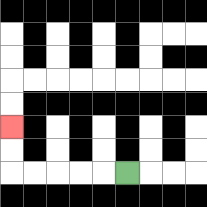{'start': '[5, 7]', 'end': '[0, 5]', 'path_directions': 'L,L,L,L,L,U,U', 'path_coordinates': '[[5, 7], [4, 7], [3, 7], [2, 7], [1, 7], [0, 7], [0, 6], [0, 5]]'}